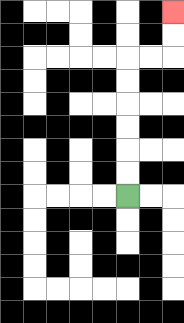{'start': '[5, 8]', 'end': '[7, 0]', 'path_directions': 'U,U,U,U,U,U,R,R,U,U', 'path_coordinates': '[[5, 8], [5, 7], [5, 6], [5, 5], [5, 4], [5, 3], [5, 2], [6, 2], [7, 2], [7, 1], [7, 0]]'}